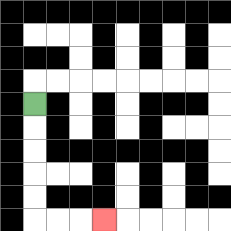{'start': '[1, 4]', 'end': '[4, 9]', 'path_directions': 'D,D,D,D,D,R,R,R', 'path_coordinates': '[[1, 4], [1, 5], [1, 6], [1, 7], [1, 8], [1, 9], [2, 9], [3, 9], [4, 9]]'}